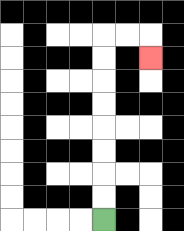{'start': '[4, 9]', 'end': '[6, 2]', 'path_directions': 'U,U,U,U,U,U,U,U,R,R,D', 'path_coordinates': '[[4, 9], [4, 8], [4, 7], [4, 6], [4, 5], [4, 4], [4, 3], [4, 2], [4, 1], [5, 1], [6, 1], [6, 2]]'}